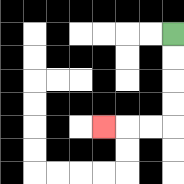{'start': '[7, 1]', 'end': '[4, 5]', 'path_directions': 'D,D,D,D,L,L,L', 'path_coordinates': '[[7, 1], [7, 2], [7, 3], [7, 4], [7, 5], [6, 5], [5, 5], [4, 5]]'}